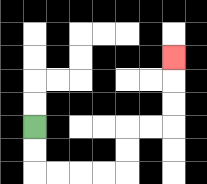{'start': '[1, 5]', 'end': '[7, 2]', 'path_directions': 'D,D,R,R,R,R,U,U,R,R,U,U,U', 'path_coordinates': '[[1, 5], [1, 6], [1, 7], [2, 7], [3, 7], [4, 7], [5, 7], [5, 6], [5, 5], [6, 5], [7, 5], [7, 4], [7, 3], [7, 2]]'}